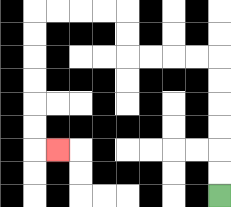{'start': '[9, 8]', 'end': '[2, 6]', 'path_directions': 'U,U,U,U,U,U,L,L,L,L,U,U,L,L,L,L,D,D,D,D,D,D,R', 'path_coordinates': '[[9, 8], [9, 7], [9, 6], [9, 5], [9, 4], [9, 3], [9, 2], [8, 2], [7, 2], [6, 2], [5, 2], [5, 1], [5, 0], [4, 0], [3, 0], [2, 0], [1, 0], [1, 1], [1, 2], [1, 3], [1, 4], [1, 5], [1, 6], [2, 6]]'}